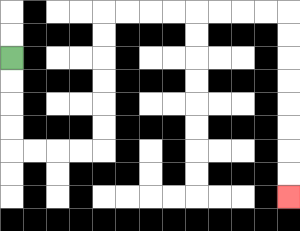{'start': '[0, 2]', 'end': '[12, 8]', 'path_directions': 'D,D,D,D,R,R,R,R,U,U,U,U,U,U,R,R,R,R,R,R,R,R,D,D,D,D,D,D,D,D', 'path_coordinates': '[[0, 2], [0, 3], [0, 4], [0, 5], [0, 6], [1, 6], [2, 6], [3, 6], [4, 6], [4, 5], [4, 4], [4, 3], [4, 2], [4, 1], [4, 0], [5, 0], [6, 0], [7, 0], [8, 0], [9, 0], [10, 0], [11, 0], [12, 0], [12, 1], [12, 2], [12, 3], [12, 4], [12, 5], [12, 6], [12, 7], [12, 8]]'}